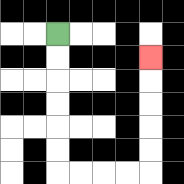{'start': '[2, 1]', 'end': '[6, 2]', 'path_directions': 'D,D,D,D,D,D,R,R,R,R,U,U,U,U,U', 'path_coordinates': '[[2, 1], [2, 2], [2, 3], [2, 4], [2, 5], [2, 6], [2, 7], [3, 7], [4, 7], [5, 7], [6, 7], [6, 6], [6, 5], [6, 4], [6, 3], [6, 2]]'}